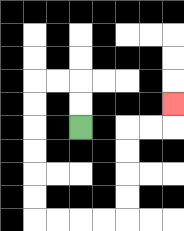{'start': '[3, 5]', 'end': '[7, 4]', 'path_directions': 'U,U,L,L,D,D,D,D,D,D,R,R,R,R,U,U,U,U,R,R,U', 'path_coordinates': '[[3, 5], [3, 4], [3, 3], [2, 3], [1, 3], [1, 4], [1, 5], [1, 6], [1, 7], [1, 8], [1, 9], [2, 9], [3, 9], [4, 9], [5, 9], [5, 8], [5, 7], [5, 6], [5, 5], [6, 5], [7, 5], [7, 4]]'}